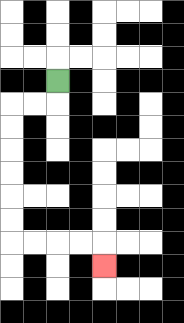{'start': '[2, 3]', 'end': '[4, 11]', 'path_directions': 'D,L,L,D,D,D,D,D,D,R,R,R,R,D', 'path_coordinates': '[[2, 3], [2, 4], [1, 4], [0, 4], [0, 5], [0, 6], [0, 7], [0, 8], [0, 9], [0, 10], [1, 10], [2, 10], [3, 10], [4, 10], [4, 11]]'}